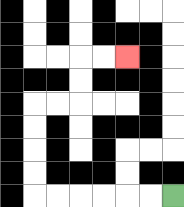{'start': '[7, 8]', 'end': '[5, 2]', 'path_directions': 'L,L,L,L,L,L,U,U,U,U,R,R,U,U,R,R', 'path_coordinates': '[[7, 8], [6, 8], [5, 8], [4, 8], [3, 8], [2, 8], [1, 8], [1, 7], [1, 6], [1, 5], [1, 4], [2, 4], [3, 4], [3, 3], [3, 2], [4, 2], [5, 2]]'}